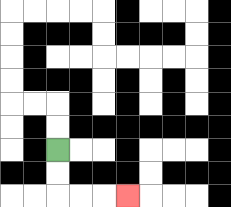{'start': '[2, 6]', 'end': '[5, 8]', 'path_directions': 'D,D,R,R,R', 'path_coordinates': '[[2, 6], [2, 7], [2, 8], [3, 8], [4, 8], [5, 8]]'}